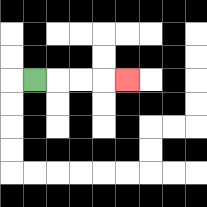{'start': '[1, 3]', 'end': '[5, 3]', 'path_directions': 'R,R,R,R', 'path_coordinates': '[[1, 3], [2, 3], [3, 3], [4, 3], [5, 3]]'}